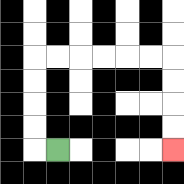{'start': '[2, 6]', 'end': '[7, 6]', 'path_directions': 'L,U,U,U,U,R,R,R,R,R,R,D,D,D,D', 'path_coordinates': '[[2, 6], [1, 6], [1, 5], [1, 4], [1, 3], [1, 2], [2, 2], [3, 2], [4, 2], [5, 2], [6, 2], [7, 2], [7, 3], [7, 4], [7, 5], [7, 6]]'}